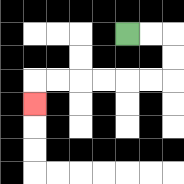{'start': '[5, 1]', 'end': '[1, 4]', 'path_directions': 'R,R,D,D,L,L,L,L,L,L,D', 'path_coordinates': '[[5, 1], [6, 1], [7, 1], [7, 2], [7, 3], [6, 3], [5, 3], [4, 3], [3, 3], [2, 3], [1, 3], [1, 4]]'}